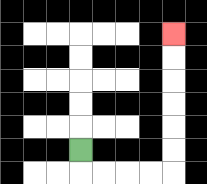{'start': '[3, 6]', 'end': '[7, 1]', 'path_directions': 'D,R,R,R,R,U,U,U,U,U,U', 'path_coordinates': '[[3, 6], [3, 7], [4, 7], [5, 7], [6, 7], [7, 7], [7, 6], [7, 5], [7, 4], [7, 3], [7, 2], [7, 1]]'}